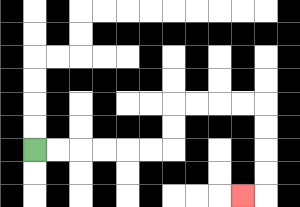{'start': '[1, 6]', 'end': '[10, 8]', 'path_directions': 'R,R,R,R,R,R,U,U,R,R,R,R,D,D,D,D,L', 'path_coordinates': '[[1, 6], [2, 6], [3, 6], [4, 6], [5, 6], [6, 6], [7, 6], [7, 5], [7, 4], [8, 4], [9, 4], [10, 4], [11, 4], [11, 5], [11, 6], [11, 7], [11, 8], [10, 8]]'}